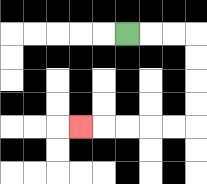{'start': '[5, 1]', 'end': '[3, 5]', 'path_directions': 'R,R,R,D,D,D,D,L,L,L,L,L', 'path_coordinates': '[[5, 1], [6, 1], [7, 1], [8, 1], [8, 2], [8, 3], [8, 4], [8, 5], [7, 5], [6, 5], [5, 5], [4, 5], [3, 5]]'}